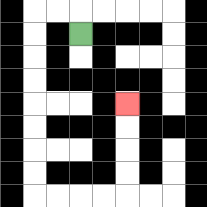{'start': '[3, 1]', 'end': '[5, 4]', 'path_directions': 'U,L,L,D,D,D,D,D,D,D,D,R,R,R,R,U,U,U,U', 'path_coordinates': '[[3, 1], [3, 0], [2, 0], [1, 0], [1, 1], [1, 2], [1, 3], [1, 4], [1, 5], [1, 6], [1, 7], [1, 8], [2, 8], [3, 8], [4, 8], [5, 8], [5, 7], [5, 6], [5, 5], [5, 4]]'}